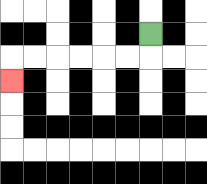{'start': '[6, 1]', 'end': '[0, 3]', 'path_directions': 'D,L,L,L,L,L,L,D', 'path_coordinates': '[[6, 1], [6, 2], [5, 2], [4, 2], [3, 2], [2, 2], [1, 2], [0, 2], [0, 3]]'}